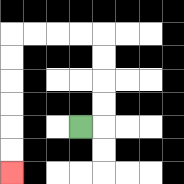{'start': '[3, 5]', 'end': '[0, 7]', 'path_directions': 'R,U,U,U,U,L,L,L,L,D,D,D,D,D,D', 'path_coordinates': '[[3, 5], [4, 5], [4, 4], [4, 3], [4, 2], [4, 1], [3, 1], [2, 1], [1, 1], [0, 1], [0, 2], [0, 3], [0, 4], [0, 5], [0, 6], [0, 7]]'}